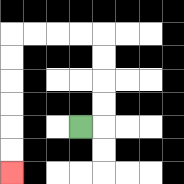{'start': '[3, 5]', 'end': '[0, 7]', 'path_directions': 'R,U,U,U,U,L,L,L,L,D,D,D,D,D,D', 'path_coordinates': '[[3, 5], [4, 5], [4, 4], [4, 3], [4, 2], [4, 1], [3, 1], [2, 1], [1, 1], [0, 1], [0, 2], [0, 3], [0, 4], [0, 5], [0, 6], [0, 7]]'}